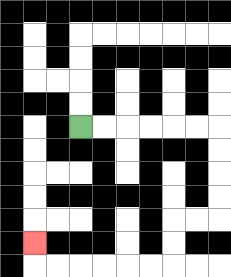{'start': '[3, 5]', 'end': '[1, 10]', 'path_directions': 'R,R,R,R,R,R,D,D,D,D,L,L,D,D,L,L,L,L,L,L,U', 'path_coordinates': '[[3, 5], [4, 5], [5, 5], [6, 5], [7, 5], [8, 5], [9, 5], [9, 6], [9, 7], [9, 8], [9, 9], [8, 9], [7, 9], [7, 10], [7, 11], [6, 11], [5, 11], [4, 11], [3, 11], [2, 11], [1, 11], [1, 10]]'}